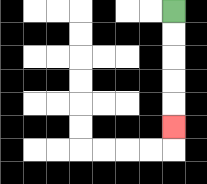{'start': '[7, 0]', 'end': '[7, 5]', 'path_directions': 'D,D,D,D,D', 'path_coordinates': '[[7, 0], [7, 1], [7, 2], [7, 3], [7, 4], [7, 5]]'}